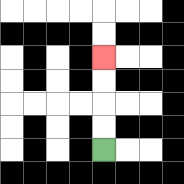{'start': '[4, 6]', 'end': '[4, 2]', 'path_directions': 'U,U,U,U', 'path_coordinates': '[[4, 6], [4, 5], [4, 4], [4, 3], [4, 2]]'}